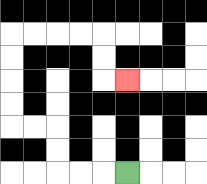{'start': '[5, 7]', 'end': '[5, 3]', 'path_directions': 'L,L,L,U,U,L,L,U,U,U,U,R,R,R,R,D,D,R', 'path_coordinates': '[[5, 7], [4, 7], [3, 7], [2, 7], [2, 6], [2, 5], [1, 5], [0, 5], [0, 4], [0, 3], [0, 2], [0, 1], [1, 1], [2, 1], [3, 1], [4, 1], [4, 2], [4, 3], [5, 3]]'}